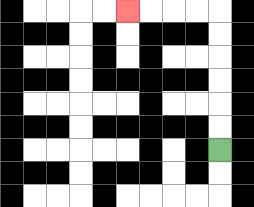{'start': '[9, 6]', 'end': '[5, 0]', 'path_directions': 'U,U,U,U,U,U,L,L,L,L', 'path_coordinates': '[[9, 6], [9, 5], [9, 4], [9, 3], [9, 2], [9, 1], [9, 0], [8, 0], [7, 0], [6, 0], [5, 0]]'}